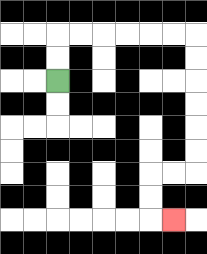{'start': '[2, 3]', 'end': '[7, 9]', 'path_directions': 'U,U,R,R,R,R,R,R,D,D,D,D,D,D,L,L,D,D,R', 'path_coordinates': '[[2, 3], [2, 2], [2, 1], [3, 1], [4, 1], [5, 1], [6, 1], [7, 1], [8, 1], [8, 2], [8, 3], [8, 4], [8, 5], [8, 6], [8, 7], [7, 7], [6, 7], [6, 8], [6, 9], [7, 9]]'}